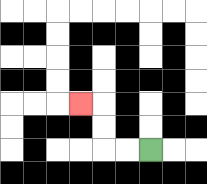{'start': '[6, 6]', 'end': '[3, 4]', 'path_directions': 'L,L,U,U,L', 'path_coordinates': '[[6, 6], [5, 6], [4, 6], [4, 5], [4, 4], [3, 4]]'}